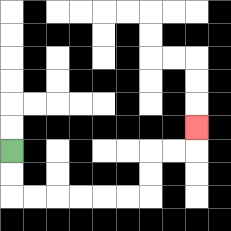{'start': '[0, 6]', 'end': '[8, 5]', 'path_directions': 'D,D,R,R,R,R,R,R,U,U,R,R,U', 'path_coordinates': '[[0, 6], [0, 7], [0, 8], [1, 8], [2, 8], [3, 8], [4, 8], [5, 8], [6, 8], [6, 7], [6, 6], [7, 6], [8, 6], [8, 5]]'}